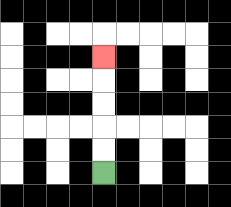{'start': '[4, 7]', 'end': '[4, 2]', 'path_directions': 'U,U,U,U,U', 'path_coordinates': '[[4, 7], [4, 6], [4, 5], [4, 4], [4, 3], [4, 2]]'}